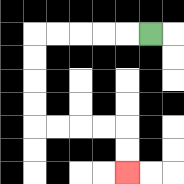{'start': '[6, 1]', 'end': '[5, 7]', 'path_directions': 'L,L,L,L,L,D,D,D,D,R,R,R,R,D,D', 'path_coordinates': '[[6, 1], [5, 1], [4, 1], [3, 1], [2, 1], [1, 1], [1, 2], [1, 3], [1, 4], [1, 5], [2, 5], [3, 5], [4, 5], [5, 5], [5, 6], [5, 7]]'}